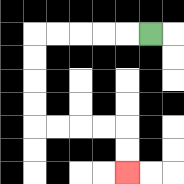{'start': '[6, 1]', 'end': '[5, 7]', 'path_directions': 'L,L,L,L,L,D,D,D,D,R,R,R,R,D,D', 'path_coordinates': '[[6, 1], [5, 1], [4, 1], [3, 1], [2, 1], [1, 1], [1, 2], [1, 3], [1, 4], [1, 5], [2, 5], [3, 5], [4, 5], [5, 5], [5, 6], [5, 7]]'}